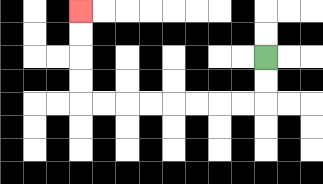{'start': '[11, 2]', 'end': '[3, 0]', 'path_directions': 'D,D,L,L,L,L,L,L,L,L,U,U,U,U', 'path_coordinates': '[[11, 2], [11, 3], [11, 4], [10, 4], [9, 4], [8, 4], [7, 4], [6, 4], [5, 4], [4, 4], [3, 4], [3, 3], [3, 2], [3, 1], [3, 0]]'}